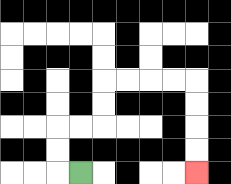{'start': '[3, 7]', 'end': '[8, 7]', 'path_directions': 'L,U,U,R,R,U,U,R,R,R,R,D,D,D,D', 'path_coordinates': '[[3, 7], [2, 7], [2, 6], [2, 5], [3, 5], [4, 5], [4, 4], [4, 3], [5, 3], [6, 3], [7, 3], [8, 3], [8, 4], [8, 5], [8, 6], [8, 7]]'}